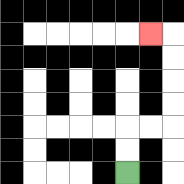{'start': '[5, 7]', 'end': '[6, 1]', 'path_directions': 'U,U,R,R,U,U,U,U,L', 'path_coordinates': '[[5, 7], [5, 6], [5, 5], [6, 5], [7, 5], [7, 4], [7, 3], [7, 2], [7, 1], [6, 1]]'}